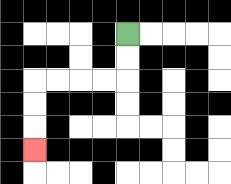{'start': '[5, 1]', 'end': '[1, 6]', 'path_directions': 'D,D,L,L,L,L,D,D,D', 'path_coordinates': '[[5, 1], [5, 2], [5, 3], [4, 3], [3, 3], [2, 3], [1, 3], [1, 4], [1, 5], [1, 6]]'}